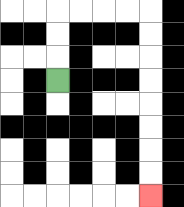{'start': '[2, 3]', 'end': '[6, 8]', 'path_directions': 'U,U,U,R,R,R,R,D,D,D,D,D,D,D,D', 'path_coordinates': '[[2, 3], [2, 2], [2, 1], [2, 0], [3, 0], [4, 0], [5, 0], [6, 0], [6, 1], [6, 2], [6, 3], [6, 4], [6, 5], [6, 6], [6, 7], [6, 8]]'}